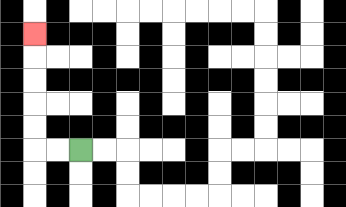{'start': '[3, 6]', 'end': '[1, 1]', 'path_directions': 'L,L,U,U,U,U,U', 'path_coordinates': '[[3, 6], [2, 6], [1, 6], [1, 5], [1, 4], [1, 3], [1, 2], [1, 1]]'}